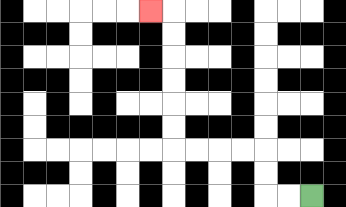{'start': '[13, 8]', 'end': '[6, 0]', 'path_directions': 'L,L,U,U,L,L,L,L,U,U,U,U,U,U,L', 'path_coordinates': '[[13, 8], [12, 8], [11, 8], [11, 7], [11, 6], [10, 6], [9, 6], [8, 6], [7, 6], [7, 5], [7, 4], [7, 3], [7, 2], [7, 1], [7, 0], [6, 0]]'}